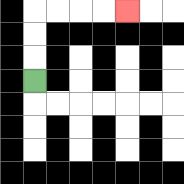{'start': '[1, 3]', 'end': '[5, 0]', 'path_directions': 'U,U,U,R,R,R,R', 'path_coordinates': '[[1, 3], [1, 2], [1, 1], [1, 0], [2, 0], [3, 0], [4, 0], [5, 0]]'}